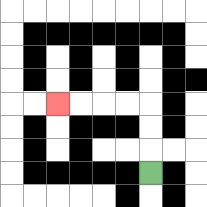{'start': '[6, 7]', 'end': '[2, 4]', 'path_directions': 'U,U,U,L,L,L,L', 'path_coordinates': '[[6, 7], [6, 6], [6, 5], [6, 4], [5, 4], [4, 4], [3, 4], [2, 4]]'}